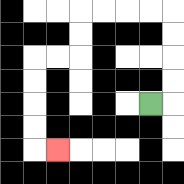{'start': '[6, 4]', 'end': '[2, 6]', 'path_directions': 'R,U,U,U,U,L,L,L,L,D,D,L,L,D,D,D,D,R', 'path_coordinates': '[[6, 4], [7, 4], [7, 3], [7, 2], [7, 1], [7, 0], [6, 0], [5, 0], [4, 0], [3, 0], [3, 1], [3, 2], [2, 2], [1, 2], [1, 3], [1, 4], [1, 5], [1, 6], [2, 6]]'}